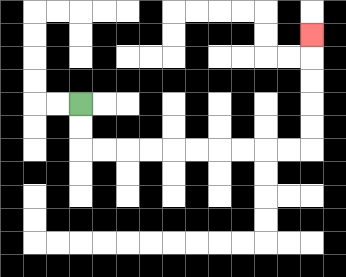{'start': '[3, 4]', 'end': '[13, 1]', 'path_directions': 'D,D,R,R,R,R,R,R,R,R,R,R,U,U,U,U,U', 'path_coordinates': '[[3, 4], [3, 5], [3, 6], [4, 6], [5, 6], [6, 6], [7, 6], [8, 6], [9, 6], [10, 6], [11, 6], [12, 6], [13, 6], [13, 5], [13, 4], [13, 3], [13, 2], [13, 1]]'}